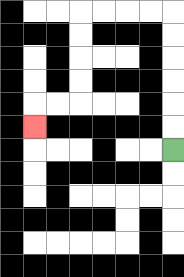{'start': '[7, 6]', 'end': '[1, 5]', 'path_directions': 'U,U,U,U,U,U,L,L,L,L,D,D,D,D,L,L,D', 'path_coordinates': '[[7, 6], [7, 5], [7, 4], [7, 3], [7, 2], [7, 1], [7, 0], [6, 0], [5, 0], [4, 0], [3, 0], [3, 1], [3, 2], [3, 3], [3, 4], [2, 4], [1, 4], [1, 5]]'}